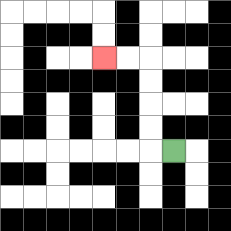{'start': '[7, 6]', 'end': '[4, 2]', 'path_directions': 'L,U,U,U,U,L,L', 'path_coordinates': '[[7, 6], [6, 6], [6, 5], [6, 4], [6, 3], [6, 2], [5, 2], [4, 2]]'}